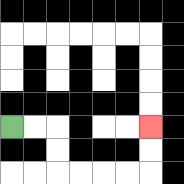{'start': '[0, 5]', 'end': '[6, 5]', 'path_directions': 'R,R,D,D,R,R,R,R,U,U', 'path_coordinates': '[[0, 5], [1, 5], [2, 5], [2, 6], [2, 7], [3, 7], [4, 7], [5, 7], [6, 7], [6, 6], [6, 5]]'}